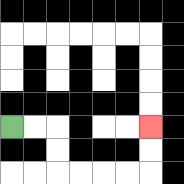{'start': '[0, 5]', 'end': '[6, 5]', 'path_directions': 'R,R,D,D,R,R,R,R,U,U', 'path_coordinates': '[[0, 5], [1, 5], [2, 5], [2, 6], [2, 7], [3, 7], [4, 7], [5, 7], [6, 7], [6, 6], [6, 5]]'}